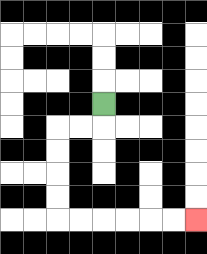{'start': '[4, 4]', 'end': '[8, 9]', 'path_directions': 'D,L,L,D,D,D,D,R,R,R,R,R,R', 'path_coordinates': '[[4, 4], [4, 5], [3, 5], [2, 5], [2, 6], [2, 7], [2, 8], [2, 9], [3, 9], [4, 9], [5, 9], [6, 9], [7, 9], [8, 9]]'}